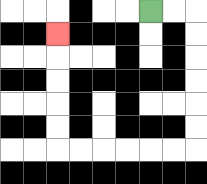{'start': '[6, 0]', 'end': '[2, 1]', 'path_directions': 'R,R,D,D,D,D,D,D,L,L,L,L,L,L,U,U,U,U,U', 'path_coordinates': '[[6, 0], [7, 0], [8, 0], [8, 1], [8, 2], [8, 3], [8, 4], [8, 5], [8, 6], [7, 6], [6, 6], [5, 6], [4, 6], [3, 6], [2, 6], [2, 5], [2, 4], [2, 3], [2, 2], [2, 1]]'}